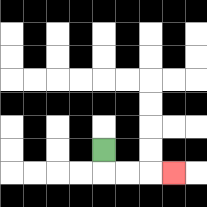{'start': '[4, 6]', 'end': '[7, 7]', 'path_directions': 'D,R,R,R', 'path_coordinates': '[[4, 6], [4, 7], [5, 7], [6, 7], [7, 7]]'}